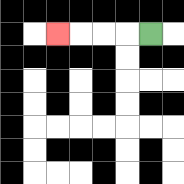{'start': '[6, 1]', 'end': '[2, 1]', 'path_directions': 'L,L,L,L', 'path_coordinates': '[[6, 1], [5, 1], [4, 1], [3, 1], [2, 1]]'}